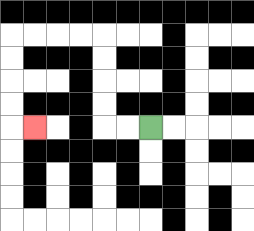{'start': '[6, 5]', 'end': '[1, 5]', 'path_directions': 'L,L,U,U,U,U,L,L,L,L,D,D,D,D,R', 'path_coordinates': '[[6, 5], [5, 5], [4, 5], [4, 4], [4, 3], [4, 2], [4, 1], [3, 1], [2, 1], [1, 1], [0, 1], [0, 2], [0, 3], [0, 4], [0, 5], [1, 5]]'}